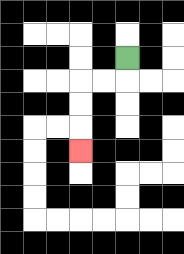{'start': '[5, 2]', 'end': '[3, 6]', 'path_directions': 'D,L,L,D,D,D', 'path_coordinates': '[[5, 2], [5, 3], [4, 3], [3, 3], [3, 4], [3, 5], [3, 6]]'}